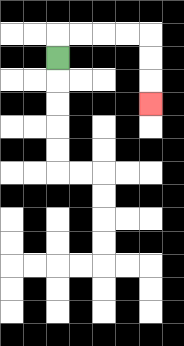{'start': '[2, 2]', 'end': '[6, 4]', 'path_directions': 'U,R,R,R,R,D,D,D', 'path_coordinates': '[[2, 2], [2, 1], [3, 1], [4, 1], [5, 1], [6, 1], [6, 2], [6, 3], [6, 4]]'}